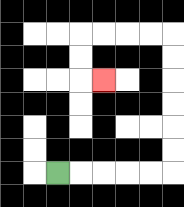{'start': '[2, 7]', 'end': '[4, 3]', 'path_directions': 'R,R,R,R,R,U,U,U,U,U,U,L,L,L,L,D,D,R', 'path_coordinates': '[[2, 7], [3, 7], [4, 7], [5, 7], [6, 7], [7, 7], [7, 6], [7, 5], [7, 4], [7, 3], [7, 2], [7, 1], [6, 1], [5, 1], [4, 1], [3, 1], [3, 2], [3, 3], [4, 3]]'}